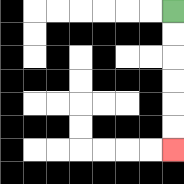{'start': '[7, 0]', 'end': '[7, 6]', 'path_directions': 'D,D,D,D,D,D', 'path_coordinates': '[[7, 0], [7, 1], [7, 2], [7, 3], [7, 4], [7, 5], [7, 6]]'}